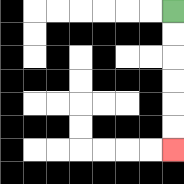{'start': '[7, 0]', 'end': '[7, 6]', 'path_directions': 'D,D,D,D,D,D', 'path_coordinates': '[[7, 0], [7, 1], [7, 2], [7, 3], [7, 4], [7, 5], [7, 6]]'}